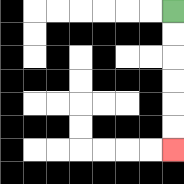{'start': '[7, 0]', 'end': '[7, 6]', 'path_directions': 'D,D,D,D,D,D', 'path_coordinates': '[[7, 0], [7, 1], [7, 2], [7, 3], [7, 4], [7, 5], [7, 6]]'}